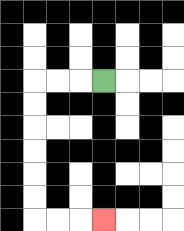{'start': '[4, 3]', 'end': '[4, 9]', 'path_directions': 'L,L,L,D,D,D,D,D,D,R,R,R', 'path_coordinates': '[[4, 3], [3, 3], [2, 3], [1, 3], [1, 4], [1, 5], [1, 6], [1, 7], [1, 8], [1, 9], [2, 9], [3, 9], [4, 9]]'}